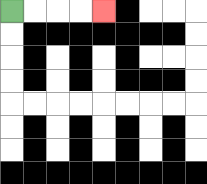{'start': '[0, 0]', 'end': '[4, 0]', 'path_directions': 'R,R,R,R', 'path_coordinates': '[[0, 0], [1, 0], [2, 0], [3, 0], [4, 0]]'}